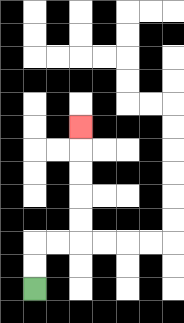{'start': '[1, 12]', 'end': '[3, 5]', 'path_directions': 'U,U,R,R,U,U,U,U,U', 'path_coordinates': '[[1, 12], [1, 11], [1, 10], [2, 10], [3, 10], [3, 9], [3, 8], [3, 7], [3, 6], [3, 5]]'}